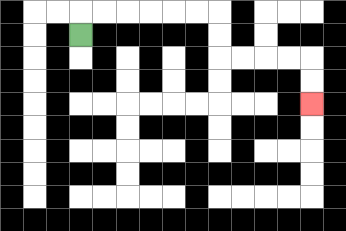{'start': '[3, 1]', 'end': '[13, 4]', 'path_directions': 'U,R,R,R,R,R,R,D,D,R,R,R,R,D,D', 'path_coordinates': '[[3, 1], [3, 0], [4, 0], [5, 0], [6, 0], [7, 0], [8, 0], [9, 0], [9, 1], [9, 2], [10, 2], [11, 2], [12, 2], [13, 2], [13, 3], [13, 4]]'}